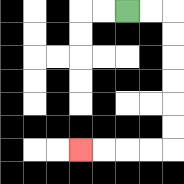{'start': '[5, 0]', 'end': '[3, 6]', 'path_directions': 'R,R,D,D,D,D,D,D,L,L,L,L', 'path_coordinates': '[[5, 0], [6, 0], [7, 0], [7, 1], [7, 2], [7, 3], [7, 4], [7, 5], [7, 6], [6, 6], [5, 6], [4, 6], [3, 6]]'}